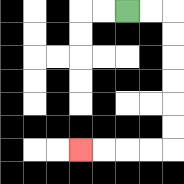{'start': '[5, 0]', 'end': '[3, 6]', 'path_directions': 'R,R,D,D,D,D,D,D,L,L,L,L', 'path_coordinates': '[[5, 0], [6, 0], [7, 0], [7, 1], [7, 2], [7, 3], [7, 4], [7, 5], [7, 6], [6, 6], [5, 6], [4, 6], [3, 6]]'}